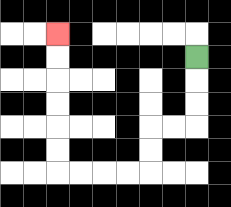{'start': '[8, 2]', 'end': '[2, 1]', 'path_directions': 'D,D,D,L,L,D,D,L,L,L,L,U,U,U,U,U,U', 'path_coordinates': '[[8, 2], [8, 3], [8, 4], [8, 5], [7, 5], [6, 5], [6, 6], [6, 7], [5, 7], [4, 7], [3, 7], [2, 7], [2, 6], [2, 5], [2, 4], [2, 3], [2, 2], [2, 1]]'}